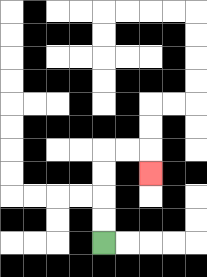{'start': '[4, 10]', 'end': '[6, 7]', 'path_directions': 'U,U,U,U,R,R,D', 'path_coordinates': '[[4, 10], [4, 9], [4, 8], [4, 7], [4, 6], [5, 6], [6, 6], [6, 7]]'}